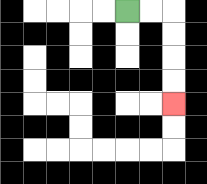{'start': '[5, 0]', 'end': '[7, 4]', 'path_directions': 'R,R,D,D,D,D', 'path_coordinates': '[[5, 0], [6, 0], [7, 0], [7, 1], [7, 2], [7, 3], [7, 4]]'}